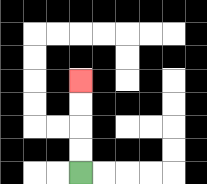{'start': '[3, 7]', 'end': '[3, 3]', 'path_directions': 'U,U,U,U', 'path_coordinates': '[[3, 7], [3, 6], [3, 5], [3, 4], [3, 3]]'}